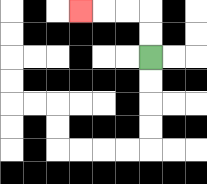{'start': '[6, 2]', 'end': '[3, 0]', 'path_directions': 'U,U,L,L,L', 'path_coordinates': '[[6, 2], [6, 1], [6, 0], [5, 0], [4, 0], [3, 0]]'}